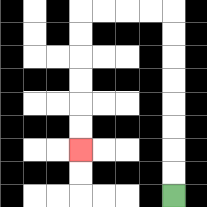{'start': '[7, 8]', 'end': '[3, 6]', 'path_directions': 'U,U,U,U,U,U,U,U,L,L,L,L,D,D,D,D,D,D', 'path_coordinates': '[[7, 8], [7, 7], [7, 6], [7, 5], [7, 4], [7, 3], [7, 2], [7, 1], [7, 0], [6, 0], [5, 0], [4, 0], [3, 0], [3, 1], [3, 2], [3, 3], [3, 4], [3, 5], [3, 6]]'}